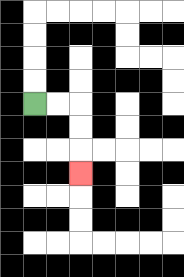{'start': '[1, 4]', 'end': '[3, 7]', 'path_directions': 'R,R,D,D,D', 'path_coordinates': '[[1, 4], [2, 4], [3, 4], [3, 5], [3, 6], [3, 7]]'}